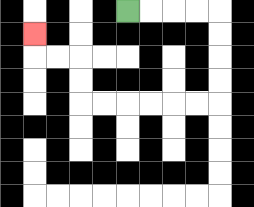{'start': '[5, 0]', 'end': '[1, 1]', 'path_directions': 'R,R,R,R,D,D,D,D,L,L,L,L,L,L,U,U,L,L,U', 'path_coordinates': '[[5, 0], [6, 0], [7, 0], [8, 0], [9, 0], [9, 1], [9, 2], [9, 3], [9, 4], [8, 4], [7, 4], [6, 4], [5, 4], [4, 4], [3, 4], [3, 3], [3, 2], [2, 2], [1, 2], [1, 1]]'}